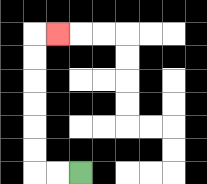{'start': '[3, 7]', 'end': '[2, 1]', 'path_directions': 'L,L,U,U,U,U,U,U,R', 'path_coordinates': '[[3, 7], [2, 7], [1, 7], [1, 6], [1, 5], [1, 4], [1, 3], [1, 2], [1, 1], [2, 1]]'}